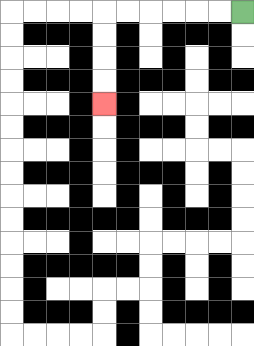{'start': '[10, 0]', 'end': '[4, 4]', 'path_directions': 'L,L,L,L,L,L,D,D,D,D', 'path_coordinates': '[[10, 0], [9, 0], [8, 0], [7, 0], [6, 0], [5, 0], [4, 0], [4, 1], [4, 2], [4, 3], [4, 4]]'}